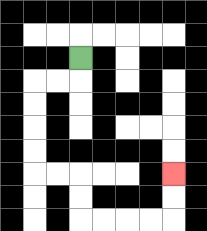{'start': '[3, 2]', 'end': '[7, 7]', 'path_directions': 'D,L,L,D,D,D,D,R,R,D,D,R,R,R,R,U,U', 'path_coordinates': '[[3, 2], [3, 3], [2, 3], [1, 3], [1, 4], [1, 5], [1, 6], [1, 7], [2, 7], [3, 7], [3, 8], [3, 9], [4, 9], [5, 9], [6, 9], [7, 9], [7, 8], [7, 7]]'}